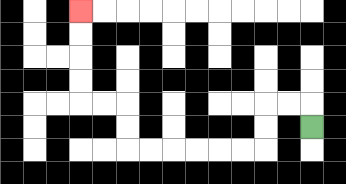{'start': '[13, 5]', 'end': '[3, 0]', 'path_directions': 'U,L,L,D,D,L,L,L,L,L,L,U,U,L,L,U,U,U,U', 'path_coordinates': '[[13, 5], [13, 4], [12, 4], [11, 4], [11, 5], [11, 6], [10, 6], [9, 6], [8, 6], [7, 6], [6, 6], [5, 6], [5, 5], [5, 4], [4, 4], [3, 4], [3, 3], [3, 2], [3, 1], [3, 0]]'}